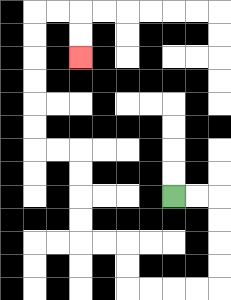{'start': '[7, 8]', 'end': '[3, 2]', 'path_directions': 'R,R,D,D,D,D,L,L,L,L,U,U,L,L,U,U,U,U,L,L,U,U,U,U,U,U,R,R,D,D', 'path_coordinates': '[[7, 8], [8, 8], [9, 8], [9, 9], [9, 10], [9, 11], [9, 12], [8, 12], [7, 12], [6, 12], [5, 12], [5, 11], [5, 10], [4, 10], [3, 10], [3, 9], [3, 8], [3, 7], [3, 6], [2, 6], [1, 6], [1, 5], [1, 4], [1, 3], [1, 2], [1, 1], [1, 0], [2, 0], [3, 0], [3, 1], [3, 2]]'}